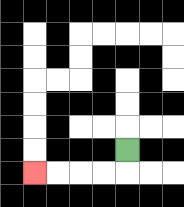{'start': '[5, 6]', 'end': '[1, 7]', 'path_directions': 'D,L,L,L,L', 'path_coordinates': '[[5, 6], [5, 7], [4, 7], [3, 7], [2, 7], [1, 7]]'}